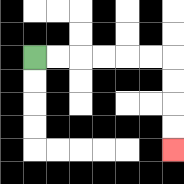{'start': '[1, 2]', 'end': '[7, 6]', 'path_directions': 'R,R,R,R,R,R,D,D,D,D', 'path_coordinates': '[[1, 2], [2, 2], [3, 2], [4, 2], [5, 2], [6, 2], [7, 2], [7, 3], [7, 4], [7, 5], [7, 6]]'}